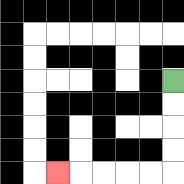{'start': '[7, 3]', 'end': '[2, 7]', 'path_directions': 'D,D,D,D,L,L,L,L,L', 'path_coordinates': '[[7, 3], [7, 4], [7, 5], [7, 6], [7, 7], [6, 7], [5, 7], [4, 7], [3, 7], [2, 7]]'}